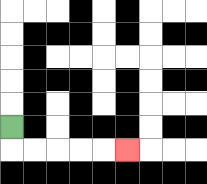{'start': '[0, 5]', 'end': '[5, 6]', 'path_directions': 'D,R,R,R,R,R', 'path_coordinates': '[[0, 5], [0, 6], [1, 6], [2, 6], [3, 6], [4, 6], [5, 6]]'}